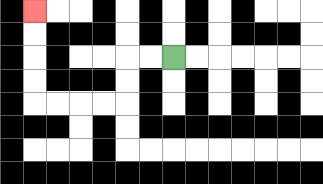{'start': '[7, 2]', 'end': '[1, 0]', 'path_directions': 'L,L,D,D,L,L,L,L,U,U,U,U', 'path_coordinates': '[[7, 2], [6, 2], [5, 2], [5, 3], [5, 4], [4, 4], [3, 4], [2, 4], [1, 4], [1, 3], [1, 2], [1, 1], [1, 0]]'}